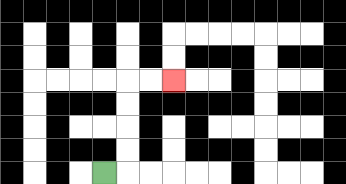{'start': '[4, 7]', 'end': '[7, 3]', 'path_directions': 'R,U,U,U,U,R,R', 'path_coordinates': '[[4, 7], [5, 7], [5, 6], [5, 5], [5, 4], [5, 3], [6, 3], [7, 3]]'}